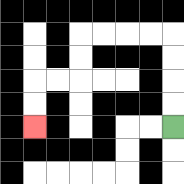{'start': '[7, 5]', 'end': '[1, 5]', 'path_directions': 'U,U,U,U,L,L,L,L,D,D,L,L,D,D', 'path_coordinates': '[[7, 5], [7, 4], [7, 3], [7, 2], [7, 1], [6, 1], [5, 1], [4, 1], [3, 1], [3, 2], [3, 3], [2, 3], [1, 3], [1, 4], [1, 5]]'}